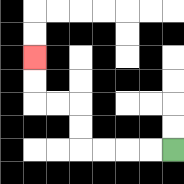{'start': '[7, 6]', 'end': '[1, 2]', 'path_directions': 'L,L,L,L,U,U,L,L,U,U', 'path_coordinates': '[[7, 6], [6, 6], [5, 6], [4, 6], [3, 6], [3, 5], [3, 4], [2, 4], [1, 4], [1, 3], [1, 2]]'}